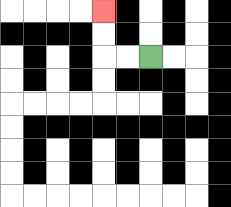{'start': '[6, 2]', 'end': '[4, 0]', 'path_directions': 'L,L,U,U', 'path_coordinates': '[[6, 2], [5, 2], [4, 2], [4, 1], [4, 0]]'}